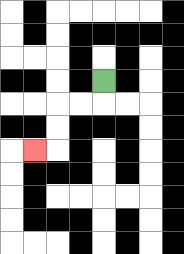{'start': '[4, 3]', 'end': '[1, 6]', 'path_directions': 'D,L,L,D,D,L', 'path_coordinates': '[[4, 3], [4, 4], [3, 4], [2, 4], [2, 5], [2, 6], [1, 6]]'}